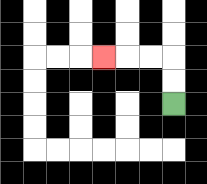{'start': '[7, 4]', 'end': '[4, 2]', 'path_directions': 'U,U,L,L,L', 'path_coordinates': '[[7, 4], [7, 3], [7, 2], [6, 2], [5, 2], [4, 2]]'}